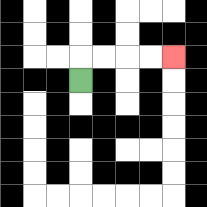{'start': '[3, 3]', 'end': '[7, 2]', 'path_directions': 'U,R,R,R,R', 'path_coordinates': '[[3, 3], [3, 2], [4, 2], [5, 2], [6, 2], [7, 2]]'}